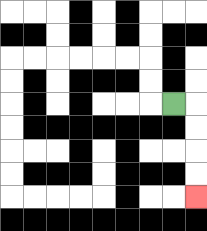{'start': '[7, 4]', 'end': '[8, 8]', 'path_directions': 'R,D,D,D,D', 'path_coordinates': '[[7, 4], [8, 4], [8, 5], [8, 6], [8, 7], [8, 8]]'}